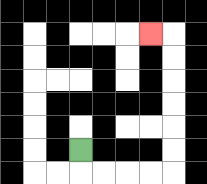{'start': '[3, 6]', 'end': '[6, 1]', 'path_directions': 'D,R,R,R,R,U,U,U,U,U,U,L', 'path_coordinates': '[[3, 6], [3, 7], [4, 7], [5, 7], [6, 7], [7, 7], [7, 6], [7, 5], [7, 4], [7, 3], [7, 2], [7, 1], [6, 1]]'}